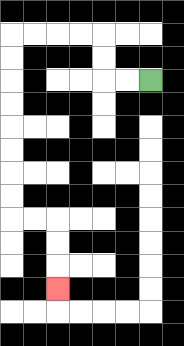{'start': '[6, 3]', 'end': '[2, 12]', 'path_directions': 'L,L,U,U,L,L,L,L,D,D,D,D,D,D,D,D,R,R,D,D,D', 'path_coordinates': '[[6, 3], [5, 3], [4, 3], [4, 2], [4, 1], [3, 1], [2, 1], [1, 1], [0, 1], [0, 2], [0, 3], [0, 4], [0, 5], [0, 6], [0, 7], [0, 8], [0, 9], [1, 9], [2, 9], [2, 10], [2, 11], [2, 12]]'}